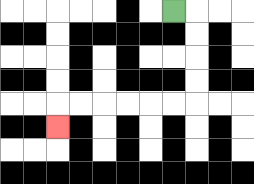{'start': '[7, 0]', 'end': '[2, 5]', 'path_directions': 'R,D,D,D,D,L,L,L,L,L,L,D', 'path_coordinates': '[[7, 0], [8, 0], [8, 1], [8, 2], [8, 3], [8, 4], [7, 4], [6, 4], [5, 4], [4, 4], [3, 4], [2, 4], [2, 5]]'}